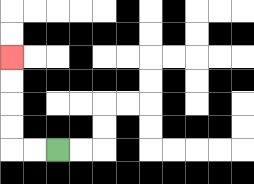{'start': '[2, 6]', 'end': '[0, 2]', 'path_directions': 'L,L,U,U,U,U', 'path_coordinates': '[[2, 6], [1, 6], [0, 6], [0, 5], [0, 4], [0, 3], [0, 2]]'}